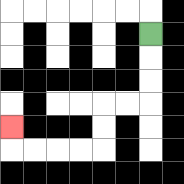{'start': '[6, 1]', 'end': '[0, 5]', 'path_directions': 'D,D,D,L,L,D,D,L,L,L,L,U', 'path_coordinates': '[[6, 1], [6, 2], [6, 3], [6, 4], [5, 4], [4, 4], [4, 5], [4, 6], [3, 6], [2, 6], [1, 6], [0, 6], [0, 5]]'}